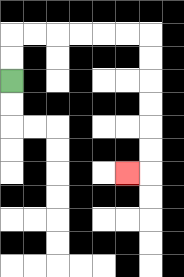{'start': '[0, 3]', 'end': '[5, 7]', 'path_directions': 'U,U,R,R,R,R,R,R,D,D,D,D,D,D,L', 'path_coordinates': '[[0, 3], [0, 2], [0, 1], [1, 1], [2, 1], [3, 1], [4, 1], [5, 1], [6, 1], [6, 2], [6, 3], [6, 4], [6, 5], [6, 6], [6, 7], [5, 7]]'}